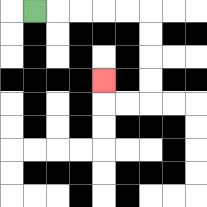{'start': '[1, 0]', 'end': '[4, 3]', 'path_directions': 'R,R,R,R,R,D,D,D,D,L,L,U', 'path_coordinates': '[[1, 0], [2, 0], [3, 0], [4, 0], [5, 0], [6, 0], [6, 1], [6, 2], [6, 3], [6, 4], [5, 4], [4, 4], [4, 3]]'}